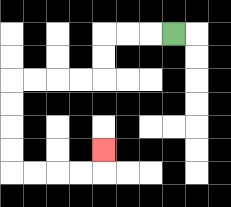{'start': '[7, 1]', 'end': '[4, 6]', 'path_directions': 'L,L,L,D,D,L,L,L,L,D,D,D,D,R,R,R,R,U', 'path_coordinates': '[[7, 1], [6, 1], [5, 1], [4, 1], [4, 2], [4, 3], [3, 3], [2, 3], [1, 3], [0, 3], [0, 4], [0, 5], [0, 6], [0, 7], [1, 7], [2, 7], [3, 7], [4, 7], [4, 6]]'}